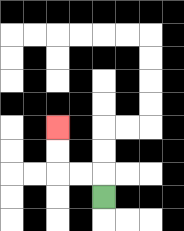{'start': '[4, 8]', 'end': '[2, 5]', 'path_directions': 'U,L,L,U,U', 'path_coordinates': '[[4, 8], [4, 7], [3, 7], [2, 7], [2, 6], [2, 5]]'}